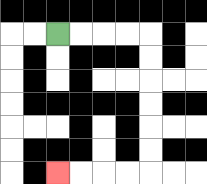{'start': '[2, 1]', 'end': '[2, 7]', 'path_directions': 'R,R,R,R,D,D,D,D,D,D,L,L,L,L', 'path_coordinates': '[[2, 1], [3, 1], [4, 1], [5, 1], [6, 1], [6, 2], [6, 3], [6, 4], [6, 5], [6, 6], [6, 7], [5, 7], [4, 7], [3, 7], [2, 7]]'}